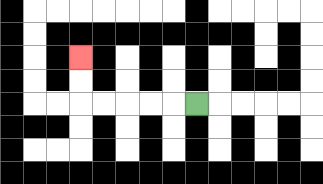{'start': '[8, 4]', 'end': '[3, 2]', 'path_directions': 'L,L,L,L,L,U,U', 'path_coordinates': '[[8, 4], [7, 4], [6, 4], [5, 4], [4, 4], [3, 4], [3, 3], [3, 2]]'}